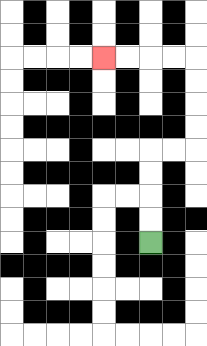{'start': '[6, 10]', 'end': '[4, 2]', 'path_directions': 'U,U,U,U,R,R,U,U,U,U,L,L,L,L', 'path_coordinates': '[[6, 10], [6, 9], [6, 8], [6, 7], [6, 6], [7, 6], [8, 6], [8, 5], [8, 4], [8, 3], [8, 2], [7, 2], [6, 2], [5, 2], [4, 2]]'}